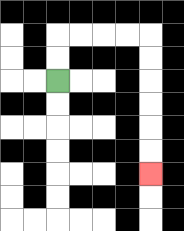{'start': '[2, 3]', 'end': '[6, 7]', 'path_directions': 'U,U,R,R,R,R,D,D,D,D,D,D', 'path_coordinates': '[[2, 3], [2, 2], [2, 1], [3, 1], [4, 1], [5, 1], [6, 1], [6, 2], [6, 3], [6, 4], [6, 5], [6, 6], [6, 7]]'}